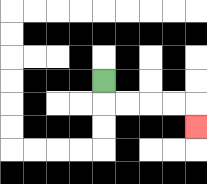{'start': '[4, 3]', 'end': '[8, 5]', 'path_directions': 'D,R,R,R,R,D', 'path_coordinates': '[[4, 3], [4, 4], [5, 4], [6, 4], [7, 4], [8, 4], [8, 5]]'}